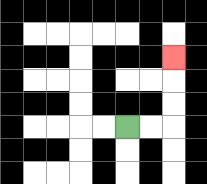{'start': '[5, 5]', 'end': '[7, 2]', 'path_directions': 'R,R,U,U,U', 'path_coordinates': '[[5, 5], [6, 5], [7, 5], [7, 4], [7, 3], [7, 2]]'}